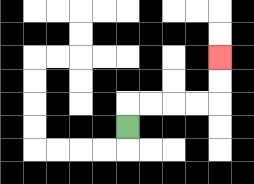{'start': '[5, 5]', 'end': '[9, 2]', 'path_directions': 'U,R,R,R,R,U,U', 'path_coordinates': '[[5, 5], [5, 4], [6, 4], [7, 4], [8, 4], [9, 4], [9, 3], [9, 2]]'}